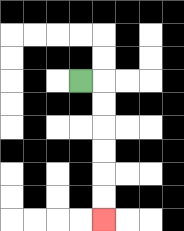{'start': '[3, 3]', 'end': '[4, 9]', 'path_directions': 'R,D,D,D,D,D,D', 'path_coordinates': '[[3, 3], [4, 3], [4, 4], [4, 5], [4, 6], [4, 7], [4, 8], [4, 9]]'}